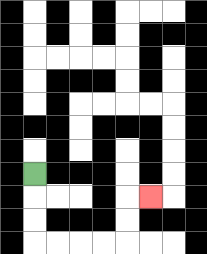{'start': '[1, 7]', 'end': '[6, 8]', 'path_directions': 'D,D,D,R,R,R,R,U,U,R', 'path_coordinates': '[[1, 7], [1, 8], [1, 9], [1, 10], [2, 10], [3, 10], [4, 10], [5, 10], [5, 9], [5, 8], [6, 8]]'}